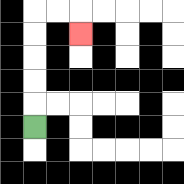{'start': '[1, 5]', 'end': '[3, 1]', 'path_directions': 'U,U,U,U,U,R,R,D', 'path_coordinates': '[[1, 5], [1, 4], [1, 3], [1, 2], [1, 1], [1, 0], [2, 0], [3, 0], [3, 1]]'}